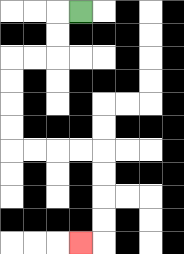{'start': '[3, 0]', 'end': '[3, 10]', 'path_directions': 'L,D,D,L,L,D,D,D,D,R,R,R,R,D,D,D,D,L', 'path_coordinates': '[[3, 0], [2, 0], [2, 1], [2, 2], [1, 2], [0, 2], [0, 3], [0, 4], [0, 5], [0, 6], [1, 6], [2, 6], [3, 6], [4, 6], [4, 7], [4, 8], [4, 9], [4, 10], [3, 10]]'}